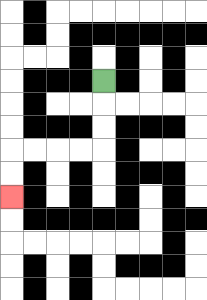{'start': '[4, 3]', 'end': '[0, 8]', 'path_directions': 'D,D,D,L,L,L,L,D,D', 'path_coordinates': '[[4, 3], [4, 4], [4, 5], [4, 6], [3, 6], [2, 6], [1, 6], [0, 6], [0, 7], [0, 8]]'}